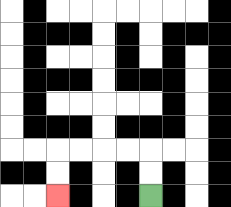{'start': '[6, 8]', 'end': '[2, 8]', 'path_directions': 'U,U,L,L,L,L,D,D', 'path_coordinates': '[[6, 8], [6, 7], [6, 6], [5, 6], [4, 6], [3, 6], [2, 6], [2, 7], [2, 8]]'}